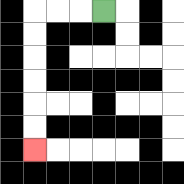{'start': '[4, 0]', 'end': '[1, 6]', 'path_directions': 'L,L,L,D,D,D,D,D,D', 'path_coordinates': '[[4, 0], [3, 0], [2, 0], [1, 0], [1, 1], [1, 2], [1, 3], [1, 4], [1, 5], [1, 6]]'}